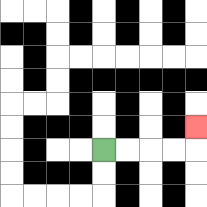{'start': '[4, 6]', 'end': '[8, 5]', 'path_directions': 'R,R,R,R,U', 'path_coordinates': '[[4, 6], [5, 6], [6, 6], [7, 6], [8, 6], [8, 5]]'}